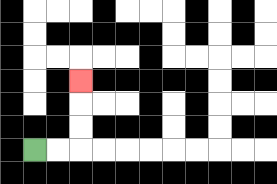{'start': '[1, 6]', 'end': '[3, 3]', 'path_directions': 'R,R,U,U,U', 'path_coordinates': '[[1, 6], [2, 6], [3, 6], [3, 5], [3, 4], [3, 3]]'}